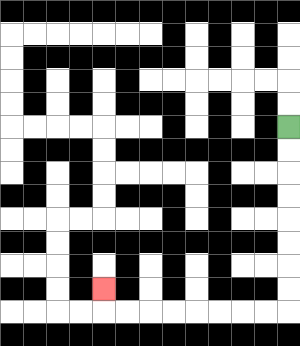{'start': '[12, 5]', 'end': '[4, 12]', 'path_directions': 'D,D,D,D,D,D,D,D,L,L,L,L,L,L,L,L,U', 'path_coordinates': '[[12, 5], [12, 6], [12, 7], [12, 8], [12, 9], [12, 10], [12, 11], [12, 12], [12, 13], [11, 13], [10, 13], [9, 13], [8, 13], [7, 13], [6, 13], [5, 13], [4, 13], [4, 12]]'}